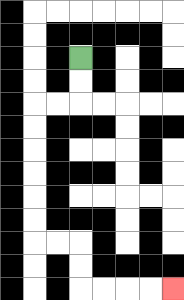{'start': '[3, 2]', 'end': '[7, 12]', 'path_directions': 'D,D,L,L,D,D,D,D,D,D,R,R,D,D,R,R,R,R', 'path_coordinates': '[[3, 2], [3, 3], [3, 4], [2, 4], [1, 4], [1, 5], [1, 6], [1, 7], [1, 8], [1, 9], [1, 10], [2, 10], [3, 10], [3, 11], [3, 12], [4, 12], [5, 12], [6, 12], [7, 12]]'}